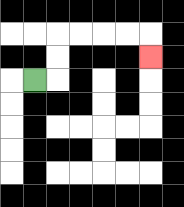{'start': '[1, 3]', 'end': '[6, 2]', 'path_directions': 'R,U,U,R,R,R,R,D', 'path_coordinates': '[[1, 3], [2, 3], [2, 2], [2, 1], [3, 1], [4, 1], [5, 1], [6, 1], [6, 2]]'}